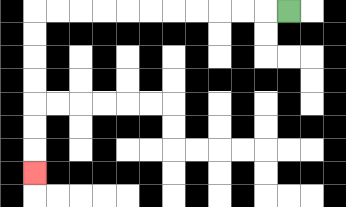{'start': '[12, 0]', 'end': '[1, 7]', 'path_directions': 'L,L,L,L,L,L,L,L,L,L,L,D,D,D,D,D,D,D', 'path_coordinates': '[[12, 0], [11, 0], [10, 0], [9, 0], [8, 0], [7, 0], [6, 0], [5, 0], [4, 0], [3, 0], [2, 0], [1, 0], [1, 1], [1, 2], [1, 3], [1, 4], [1, 5], [1, 6], [1, 7]]'}